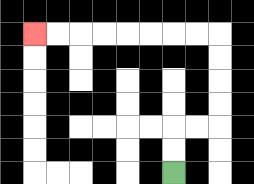{'start': '[7, 7]', 'end': '[1, 1]', 'path_directions': 'U,U,R,R,U,U,U,U,L,L,L,L,L,L,L,L', 'path_coordinates': '[[7, 7], [7, 6], [7, 5], [8, 5], [9, 5], [9, 4], [9, 3], [9, 2], [9, 1], [8, 1], [7, 1], [6, 1], [5, 1], [4, 1], [3, 1], [2, 1], [1, 1]]'}